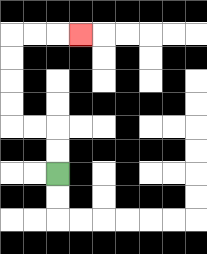{'start': '[2, 7]', 'end': '[3, 1]', 'path_directions': 'U,U,L,L,U,U,U,U,R,R,R', 'path_coordinates': '[[2, 7], [2, 6], [2, 5], [1, 5], [0, 5], [0, 4], [0, 3], [0, 2], [0, 1], [1, 1], [2, 1], [3, 1]]'}